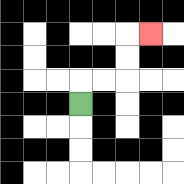{'start': '[3, 4]', 'end': '[6, 1]', 'path_directions': 'U,R,R,U,U,R', 'path_coordinates': '[[3, 4], [3, 3], [4, 3], [5, 3], [5, 2], [5, 1], [6, 1]]'}